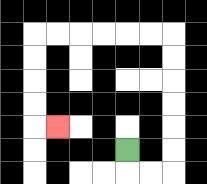{'start': '[5, 6]', 'end': '[2, 5]', 'path_directions': 'D,R,R,U,U,U,U,U,U,L,L,L,L,L,L,D,D,D,D,R', 'path_coordinates': '[[5, 6], [5, 7], [6, 7], [7, 7], [7, 6], [7, 5], [7, 4], [7, 3], [7, 2], [7, 1], [6, 1], [5, 1], [4, 1], [3, 1], [2, 1], [1, 1], [1, 2], [1, 3], [1, 4], [1, 5], [2, 5]]'}